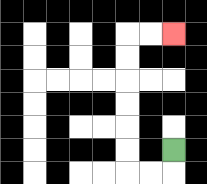{'start': '[7, 6]', 'end': '[7, 1]', 'path_directions': 'D,L,L,U,U,U,U,U,U,R,R', 'path_coordinates': '[[7, 6], [7, 7], [6, 7], [5, 7], [5, 6], [5, 5], [5, 4], [5, 3], [5, 2], [5, 1], [6, 1], [7, 1]]'}